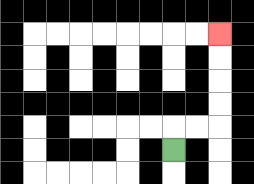{'start': '[7, 6]', 'end': '[9, 1]', 'path_directions': 'U,R,R,U,U,U,U', 'path_coordinates': '[[7, 6], [7, 5], [8, 5], [9, 5], [9, 4], [9, 3], [9, 2], [9, 1]]'}